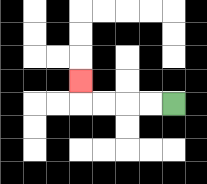{'start': '[7, 4]', 'end': '[3, 3]', 'path_directions': 'L,L,L,L,U', 'path_coordinates': '[[7, 4], [6, 4], [5, 4], [4, 4], [3, 4], [3, 3]]'}